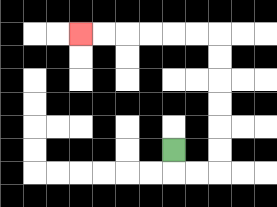{'start': '[7, 6]', 'end': '[3, 1]', 'path_directions': 'D,R,R,U,U,U,U,U,U,L,L,L,L,L,L', 'path_coordinates': '[[7, 6], [7, 7], [8, 7], [9, 7], [9, 6], [9, 5], [9, 4], [9, 3], [9, 2], [9, 1], [8, 1], [7, 1], [6, 1], [5, 1], [4, 1], [3, 1]]'}